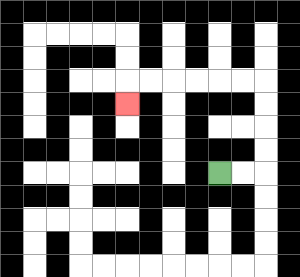{'start': '[9, 7]', 'end': '[5, 4]', 'path_directions': 'R,R,U,U,U,U,L,L,L,L,L,L,D', 'path_coordinates': '[[9, 7], [10, 7], [11, 7], [11, 6], [11, 5], [11, 4], [11, 3], [10, 3], [9, 3], [8, 3], [7, 3], [6, 3], [5, 3], [5, 4]]'}